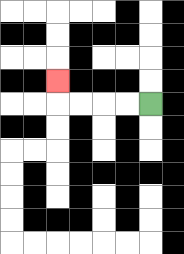{'start': '[6, 4]', 'end': '[2, 3]', 'path_directions': 'L,L,L,L,U', 'path_coordinates': '[[6, 4], [5, 4], [4, 4], [3, 4], [2, 4], [2, 3]]'}